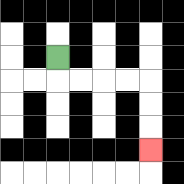{'start': '[2, 2]', 'end': '[6, 6]', 'path_directions': 'D,R,R,R,R,D,D,D', 'path_coordinates': '[[2, 2], [2, 3], [3, 3], [4, 3], [5, 3], [6, 3], [6, 4], [6, 5], [6, 6]]'}